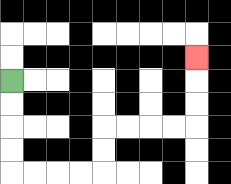{'start': '[0, 3]', 'end': '[8, 2]', 'path_directions': 'D,D,D,D,R,R,R,R,U,U,R,R,R,R,U,U,U', 'path_coordinates': '[[0, 3], [0, 4], [0, 5], [0, 6], [0, 7], [1, 7], [2, 7], [3, 7], [4, 7], [4, 6], [4, 5], [5, 5], [6, 5], [7, 5], [8, 5], [8, 4], [8, 3], [8, 2]]'}